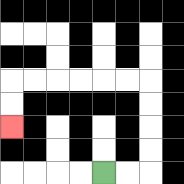{'start': '[4, 7]', 'end': '[0, 5]', 'path_directions': 'R,R,U,U,U,U,L,L,L,L,L,L,D,D', 'path_coordinates': '[[4, 7], [5, 7], [6, 7], [6, 6], [6, 5], [6, 4], [6, 3], [5, 3], [4, 3], [3, 3], [2, 3], [1, 3], [0, 3], [0, 4], [0, 5]]'}